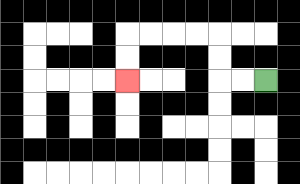{'start': '[11, 3]', 'end': '[5, 3]', 'path_directions': 'L,L,U,U,L,L,L,L,D,D', 'path_coordinates': '[[11, 3], [10, 3], [9, 3], [9, 2], [9, 1], [8, 1], [7, 1], [6, 1], [5, 1], [5, 2], [5, 3]]'}